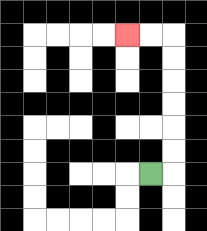{'start': '[6, 7]', 'end': '[5, 1]', 'path_directions': 'R,U,U,U,U,U,U,L,L', 'path_coordinates': '[[6, 7], [7, 7], [7, 6], [7, 5], [7, 4], [7, 3], [7, 2], [7, 1], [6, 1], [5, 1]]'}